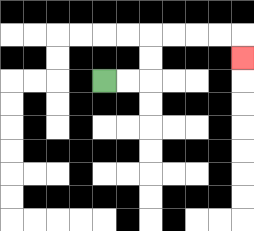{'start': '[4, 3]', 'end': '[10, 2]', 'path_directions': 'R,R,U,U,R,R,R,R,D', 'path_coordinates': '[[4, 3], [5, 3], [6, 3], [6, 2], [6, 1], [7, 1], [8, 1], [9, 1], [10, 1], [10, 2]]'}